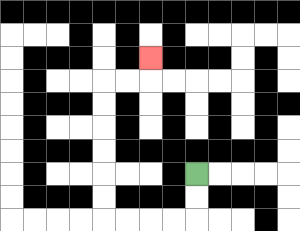{'start': '[8, 7]', 'end': '[6, 2]', 'path_directions': 'D,D,L,L,L,L,U,U,U,U,U,U,R,R,U', 'path_coordinates': '[[8, 7], [8, 8], [8, 9], [7, 9], [6, 9], [5, 9], [4, 9], [4, 8], [4, 7], [4, 6], [4, 5], [4, 4], [4, 3], [5, 3], [6, 3], [6, 2]]'}